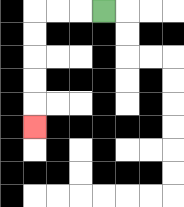{'start': '[4, 0]', 'end': '[1, 5]', 'path_directions': 'L,L,L,D,D,D,D,D', 'path_coordinates': '[[4, 0], [3, 0], [2, 0], [1, 0], [1, 1], [1, 2], [1, 3], [1, 4], [1, 5]]'}